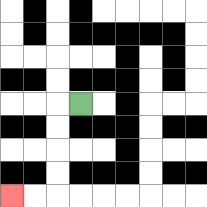{'start': '[3, 4]', 'end': '[0, 8]', 'path_directions': 'L,D,D,D,D,L,L', 'path_coordinates': '[[3, 4], [2, 4], [2, 5], [2, 6], [2, 7], [2, 8], [1, 8], [0, 8]]'}